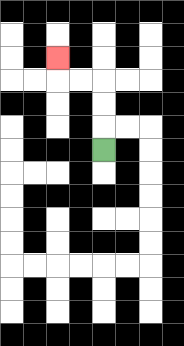{'start': '[4, 6]', 'end': '[2, 2]', 'path_directions': 'U,U,U,L,L,U', 'path_coordinates': '[[4, 6], [4, 5], [4, 4], [4, 3], [3, 3], [2, 3], [2, 2]]'}